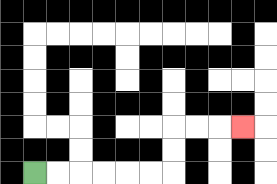{'start': '[1, 7]', 'end': '[10, 5]', 'path_directions': 'R,R,R,R,R,R,U,U,R,R,R', 'path_coordinates': '[[1, 7], [2, 7], [3, 7], [4, 7], [5, 7], [6, 7], [7, 7], [7, 6], [7, 5], [8, 5], [9, 5], [10, 5]]'}